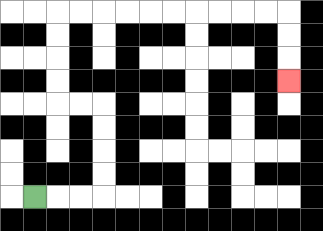{'start': '[1, 8]', 'end': '[12, 3]', 'path_directions': 'R,R,R,U,U,U,U,L,L,U,U,U,U,R,R,R,R,R,R,R,R,R,R,D,D,D', 'path_coordinates': '[[1, 8], [2, 8], [3, 8], [4, 8], [4, 7], [4, 6], [4, 5], [4, 4], [3, 4], [2, 4], [2, 3], [2, 2], [2, 1], [2, 0], [3, 0], [4, 0], [5, 0], [6, 0], [7, 0], [8, 0], [9, 0], [10, 0], [11, 0], [12, 0], [12, 1], [12, 2], [12, 3]]'}